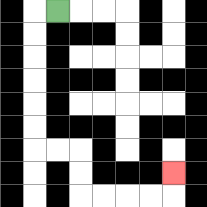{'start': '[2, 0]', 'end': '[7, 7]', 'path_directions': 'L,D,D,D,D,D,D,R,R,D,D,R,R,R,R,U', 'path_coordinates': '[[2, 0], [1, 0], [1, 1], [1, 2], [1, 3], [1, 4], [1, 5], [1, 6], [2, 6], [3, 6], [3, 7], [3, 8], [4, 8], [5, 8], [6, 8], [7, 8], [7, 7]]'}